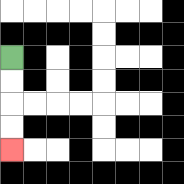{'start': '[0, 2]', 'end': '[0, 6]', 'path_directions': 'D,D,D,D', 'path_coordinates': '[[0, 2], [0, 3], [0, 4], [0, 5], [0, 6]]'}